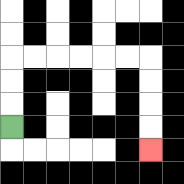{'start': '[0, 5]', 'end': '[6, 6]', 'path_directions': 'U,U,U,R,R,R,R,R,R,D,D,D,D', 'path_coordinates': '[[0, 5], [0, 4], [0, 3], [0, 2], [1, 2], [2, 2], [3, 2], [4, 2], [5, 2], [6, 2], [6, 3], [6, 4], [6, 5], [6, 6]]'}